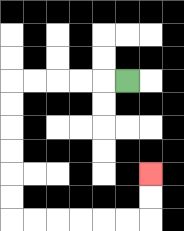{'start': '[5, 3]', 'end': '[6, 7]', 'path_directions': 'L,L,L,L,L,D,D,D,D,D,D,R,R,R,R,R,R,U,U', 'path_coordinates': '[[5, 3], [4, 3], [3, 3], [2, 3], [1, 3], [0, 3], [0, 4], [0, 5], [0, 6], [0, 7], [0, 8], [0, 9], [1, 9], [2, 9], [3, 9], [4, 9], [5, 9], [6, 9], [6, 8], [6, 7]]'}